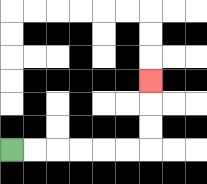{'start': '[0, 6]', 'end': '[6, 3]', 'path_directions': 'R,R,R,R,R,R,U,U,U', 'path_coordinates': '[[0, 6], [1, 6], [2, 6], [3, 6], [4, 6], [5, 6], [6, 6], [6, 5], [6, 4], [6, 3]]'}